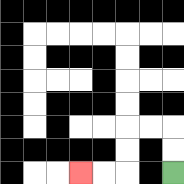{'start': '[7, 7]', 'end': '[3, 7]', 'path_directions': 'U,U,L,L,D,D,L,L', 'path_coordinates': '[[7, 7], [7, 6], [7, 5], [6, 5], [5, 5], [5, 6], [5, 7], [4, 7], [3, 7]]'}